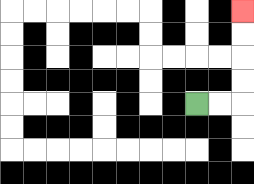{'start': '[8, 4]', 'end': '[10, 0]', 'path_directions': 'R,R,U,U,U,U', 'path_coordinates': '[[8, 4], [9, 4], [10, 4], [10, 3], [10, 2], [10, 1], [10, 0]]'}